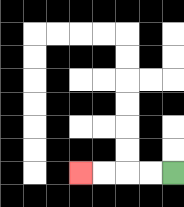{'start': '[7, 7]', 'end': '[3, 7]', 'path_directions': 'L,L,L,L', 'path_coordinates': '[[7, 7], [6, 7], [5, 7], [4, 7], [3, 7]]'}